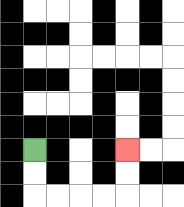{'start': '[1, 6]', 'end': '[5, 6]', 'path_directions': 'D,D,R,R,R,R,U,U', 'path_coordinates': '[[1, 6], [1, 7], [1, 8], [2, 8], [3, 8], [4, 8], [5, 8], [5, 7], [5, 6]]'}